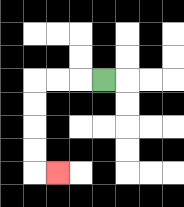{'start': '[4, 3]', 'end': '[2, 7]', 'path_directions': 'L,L,L,D,D,D,D,R', 'path_coordinates': '[[4, 3], [3, 3], [2, 3], [1, 3], [1, 4], [1, 5], [1, 6], [1, 7], [2, 7]]'}